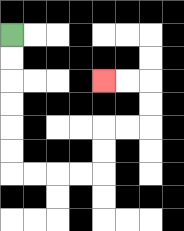{'start': '[0, 1]', 'end': '[4, 3]', 'path_directions': 'D,D,D,D,D,D,R,R,R,R,U,U,R,R,U,U,L,L', 'path_coordinates': '[[0, 1], [0, 2], [0, 3], [0, 4], [0, 5], [0, 6], [0, 7], [1, 7], [2, 7], [3, 7], [4, 7], [4, 6], [4, 5], [5, 5], [6, 5], [6, 4], [6, 3], [5, 3], [4, 3]]'}